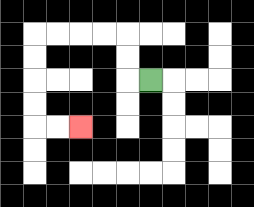{'start': '[6, 3]', 'end': '[3, 5]', 'path_directions': 'L,U,U,L,L,L,L,D,D,D,D,R,R', 'path_coordinates': '[[6, 3], [5, 3], [5, 2], [5, 1], [4, 1], [3, 1], [2, 1], [1, 1], [1, 2], [1, 3], [1, 4], [1, 5], [2, 5], [3, 5]]'}